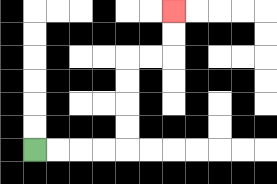{'start': '[1, 6]', 'end': '[7, 0]', 'path_directions': 'R,R,R,R,U,U,U,U,R,R,U,U', 'path_coordinates': '[[1, 6], [2, 6], [3, 6], [4, 6], [5, 6], [5, 5], [5, 4], [5, 3], [5, 2], [6, 2], [7, 2], [7, 1], [7, 0]]'}